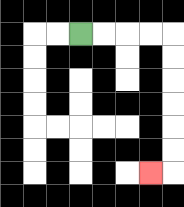{'start': '[3, 1]', 'end': '[6, 7]', 'path_directions': 'R,R,R,R,D,D,D,D,D,D,L', 'path_coordinates': '[[3, 1], [4, 1], [5, 1], [6, 1], [7, 1], [7, 2], [7, 3], [7, 4], [7, 5], [7, 6], [7, 7], [6, 7]]'}